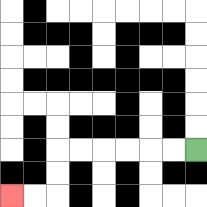{'start': '[8, 6]', 'end': '[0, 8]', 'path_directions': 'L,L,L,L,L,L,D,D,L,L', 'path_coordinates': '[[8, 6], [7, 6], [6, 6], [5, 6], [4, 6], [3, 6], [2, 6], [2, 7], [2, 8], [1, 8], [0, 8]]'}